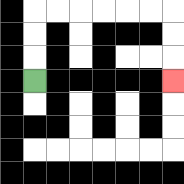{'start': '[1, 3]', 'end': '[7, 3]', 'path_directions': 'U,U,U,R,R,R,R,R,R,D,D,D', 'path_coordinates': '[[1, 3], [1, 2], [1, 1], [1, 0], [2, 0], [3, 0], [4, 0], [5, 0], [6, 0], [7, 0], [7, 1], [7, 2], [7, 3]]'}